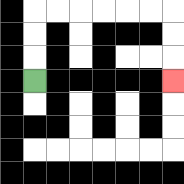{'start': '[1, 3]', 'end': '[7, 3]', 'path_directions': 'U,U,U,R,R,R,R,R,R,D,D,D', 'path_coordinates': '[[1, 3], [1, 2], [1, 1], [1, 0], [2, 0], [3, 0], [4, 0], [5, 0], [6, 0], [7, 0], [7, 1], [7, 2], [7, 3]]'}